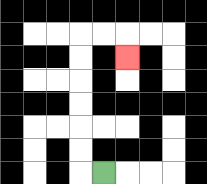{'start': '[4, 7]', 'end': '[5, 2]', 'path_directions': 'L,U,U,U,U,U,U,R,R,D', 'path_coordinates': '[[4, 7], [3, 7], [3, 6], [3, 5], [3, 4], [3, 3], [3, 2], [3, 1], [4, 1], [5, 1], [5, 2]]'}